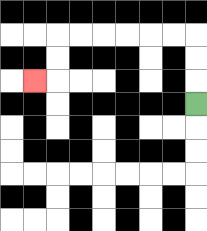{'start': '[8, 4]', 'end': '[1, 3]', 'path_directions': 'U,U,U,L,L,L,L,L,L,D,D,L', 'path_coordinates': '[[8, 4], [8, 3], [8, 2], [8, 1], [7, 1], [6, 1], [5, 1], [4, 1], [3, 1], [2, 1], [2, 2], [2, 3], [1, 3]]'}